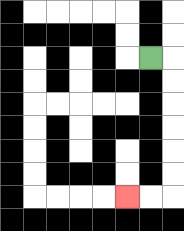{'start': '[6, 2]', 'end': '[5, 8]', 'path_directions': 'R,D,D,D,D,D,D,L,L', 'path_coordinates': '[[6, 2], [7, 2], [7, 3], [7, 4], [7, 5], [7, 6], [7, 7], [7, 8], [6, 8], [5, 8]]'}